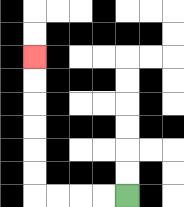{'start': '[5, 8]', 'end': '[1, 2]', 'path_directions': 'L,L,L,L,U,U,U,U,U,U', 'path_coordinates': '[[5, 8], [4, 8], [3, 8], [2, 8], [1, 8], [1, 7], [1, 6], [1, 5], [1, 4], [1, 3], [1, 2]]'}